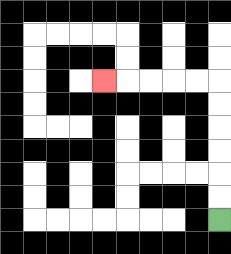{'start': '[9, 9]', 'end': '[4, 3]', 'path_directions': 'U,U,U,U,U,U,L,L,L,L,L', 'path_coordinates': '[[9, 9], [9, 8], [9, 7], [9, 6], [9, 5], [9, 4], [9, 3], [8, 3], [7, 3], [6, 3], [5, 3], [4, 3]]'}